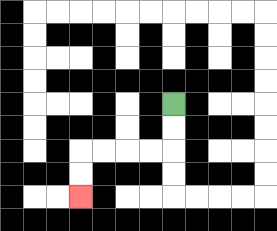{'start': '[7, 4]', 'end': '[3, 8]', 'path_directions': 'D,D,L,L,L,L,D,D', 'path_coordinates': '[[7, 4], [7, 5], [7, 6], [6, 6], [5, 6], [4, 6], [3, 6], [3, 7], [3, 8]]'}